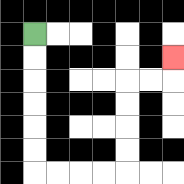{'start': '[1, 1]', 'end': '[7, 2]', 'path_directions': 'D,D,D,D,D,D,R,R,R,R,U,U,U,U,R,R,U', 'path_coordinates': '[[1, 1], [1, 2], [1, 3], [1, 4], [1, 5], [1, 6], [1, 7], [2, 7], [3, 7], [4, 7], [5, 7], [5, 6], [5, 5], [5, 4], [5, 3], [6, 3], [7, 3], [7, 2]]'}